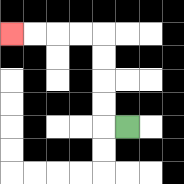{'start': '[5, 5]', 'end': '[0, 1]', 'path_directions': 'L,U,U,U,U,L,L,L,L', 'path_coordinates': '[[5, 5], [4, 5], [4, 4], [4, 3], [4, 2], [4, 1], [3, 1], [2, 1], [1, 1], [0, 1]]'}